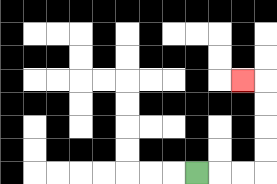{'start': '[8, 7]', 'end': '[10, 3]', 'path_directions': 'R,R,R,U,U,U,U,L', 'path_coordinates': '[[8, 7], [9, 7], [10, 7], [11, 7], [11, 6], [11, 5], [11, 4], [11, 3], [10, 3]]'}